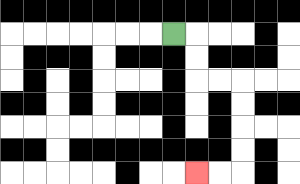{'start': '[7, 1]', 'end': '[8, 7]', 'path_directions': 'R,D,D,R,R,D,D,D,D,L,L', 'path_coordinates': '[[7, 1], [8, 1], [8, 2], [8, 3], [9, 3], [10, 3], [10, 4], [10, 5], [10, 6], [10, 7], [9, 7], [8, 7]]'}